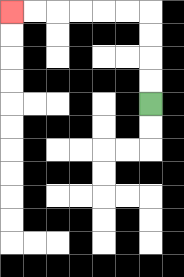{'start': '[6, 4]', 'end': '[0, 0]', 'path_directions': 'U,U,U,U,L,L,L,L,L,L', 'path_coordinates': '[[6, 4], [6, 3], [6, 2], [6, 1], [6, 0], [5, 0], [4, 0], [3, 0], [2, 0], [1, 0], [0, 0]]'}